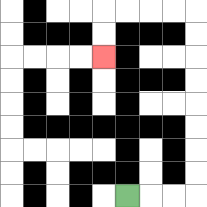{'start': '[5, 8]', 'end': '[4, 2]', 'path_directions': 'R,R,R,U,U,U,U,U,U,U,U,L,L,L,L,D,D', 'path_coordinates': '[[5, 8], [6, 8], [7, 8], [8, 8], [8, 7], [8, 6], [8, 5], [8, 4], [8, 3], [8, 2], [8, 1], [8, 0], [7, 0], [6, 0], [5, 0], [4, 0], [4, 1], [4, 2]]'}